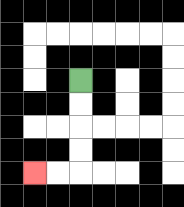{'start': '[3, 3]', 'end': '[1, 7]', 'path_directions': 'D,D,D,D,L,L', 'path_coordinates': '[[3, 3], [3, 4], [3, 5], [3, 6], [3, 7], [2, 7], [1, 7]]'}